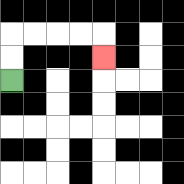{'start': '[0, 3]', 'end': '[4, 2]', 'path_directions': 'U,U,R,R,R,R,D', 'path_coordinates': '[[0, 3], [0, 2], [0, 1], [1, 1], [2, 1], [3, 1], [4, 1], [4, 2]]'}